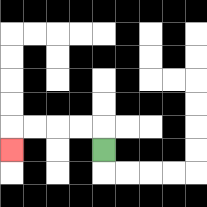{'start': '[4, 6]', 'end': '[0, 6]', 'path_directions': 'U,L,L,L,L,D', 'path_coordinates': '[[4, 6], [4, 5], [3, 5], [2, 5], [1, 5], [0, 5], [0, 6]]'}